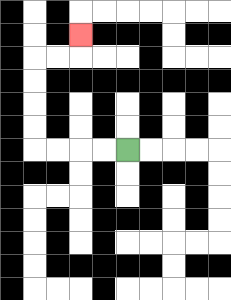{'start': '[5, 6]', 'end': '[3, 1]', 'path_directions': 'L,L,L,L,U,U,U,U,R,R,U', 'path_coordinates': '[[5, 6], [4, 6], [3, 6], [2, 6], [1, 6], [1, 5], [1, 4], [1, 3], [1, 2], [2, 2], [3, 2], [3, 1]]'}